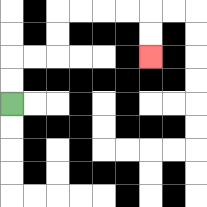{'start': '[0, 4]', 'end': '[6, 2]', 'path_directions': 'U,U,R,R,U,U,R,R,R,R,D,D', 'path_coordinates': '[[0, 4], [0, 3], [0, 2], [1, 2], [2, 2], [2, 1], [2, 0], [3, 0], [4, 0], [5, 0], [6, 0], [6, 1], [6, 2]]'}